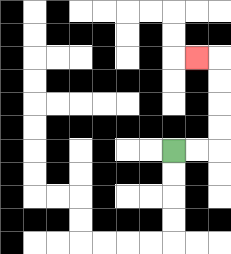{'start': '[7, 6]', 'end': '[8, 2]', 'path_directions': 'R,R,U,U,U,U,L', 'path_coordinates': '[[7, 6], [8, 6], [9, 6], [9, 5], [9, 4], [9, 3], [9, 2], [8, 2]]'}